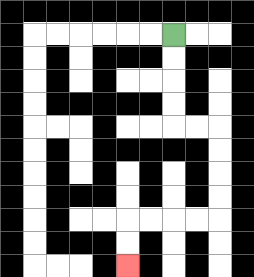{'start': '[7, 1]', 'end': '[5, 11]', 'path_directions': 'D,D,D,D,R,R,D,D,D,D,L,L,L,L,D,D', 'path_coordinates': '[[7, 1], [7, 2], [7, 3], [7, 4], [7, 5], [8, 5], [9, 5], [9, 6], [9, 7], [9, 8], [9, 9], [8, 9], [7, 9], [6, 9], [5, 9], [5, 10], [5, 11]]'}